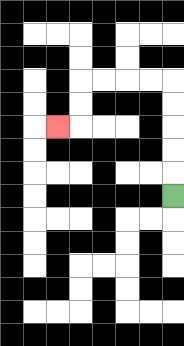{'start': '[7, 8]', 'end': '[2, 5]', 'path_directions': 'U,U,U,U,U,L,L,L,L,D,D,L', 'path_coordinates': '[[7, 8], [7, 7], [7, 6], [7, 5], [7, 4], [7, 3], [6, 3], [5, 3], [4, 3], [3, 3], [3, 4], [3, 5], [2, 5]]'}